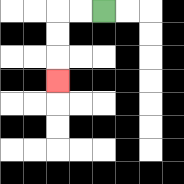{'start': '[4, 0]', 'end': '[2, 3]', 'path_directions': 'L,L,D,D,D', 'path_coordinates': '[[4, 0], [3, 0], [2, 0], [2, 1], [2, 2], [2, 3]]'}